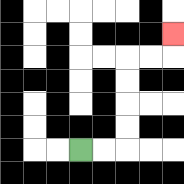{'start': '[3, 6]', 'end': '[7, 1]', 'path_directions': 'R,R,U,U,U,U,R,R,U', 'path_coordinates': '[[3, 6], [4, 6], [5, 6], [5, 5], [5, 4], [5, 3], [5, 2], [6, 2], [7, 2], [7, 1]]'}